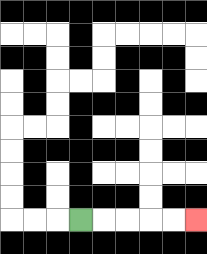{'start': '[3, 9]', 'end': '[8, 9]', 'path_directions': 'R,R,R,R,R', 'path_coordinates': '[[3, 9], [4, 9], [5, 9], [6, 9], [7, 9], [8, 9]]'}